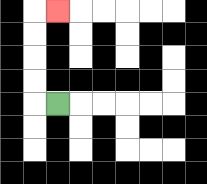{'start': '[2, 4]', 'end': '[2, 0]', 'path_directions': 'L,U,U,U,U,R', 'path_coordinates': '[[2, 4], [1, 4], [1, 3], [1, 2], [1, 1], [1, 0], [2, 0]]'}